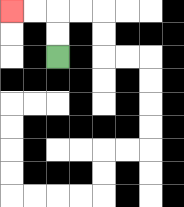{'start': '[2, 2]', 'end': '[0, 0]', 'path_directions': 'U,U,L,L', 'path_coordinates': '[[2, 2], [2, 1], [2, 0], [1, 0], [0, 0]]'}